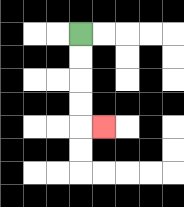{'start': '[3, 1]', 'end': '[4, 5]', 'path_directions': 'D,D,D,D,R', 'path_coordinates': '[[3, 1], [3, 2], [3, 3], [3, 4], [3, 5], [4, 5]]'}